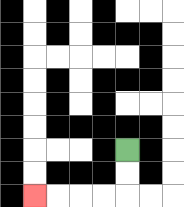{'start': '[5, 6]', 'end': '[1, 8]', 'path_directions': 'D,D,L,L,L,L', 'path_coordinates': '[[5, 6], [5, 7], [5, 8], [4, 8], [3, 8], [2, 8], [1, 8]]'}